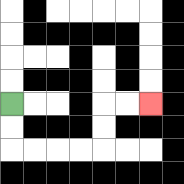{'start': '[0, 4]', 'end': '[6, 4]', 'path_directions': 'D,D,R,R,R,R,U,U,R,R', 'path_coordinates': '[[0, 4], [0, 5], [0, 6], [1, 6], [2, 6], [3, 6], [4, 6], [4, 5], [4, 4], [5, 4], [6, 4]]'}